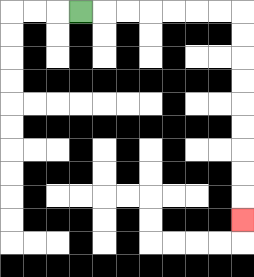{'start': '[3, 0]', 'end': '[10, 9]', 'path_directions': 'R,R,R,R,R,R,R,D,D,D,D,D,D,D,D,D', 'path_coordinates': '[[3, 0], [4, 0], [5, 0], [6, 0], [7, 0], [8, 0], [9, 0], [10, 0], [10, 1], [10, 2], [10, 3], [10, 4], [10, 5], [10, 6], [10, 7], [10, 8], [10, 9]]'}